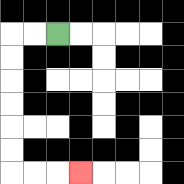{'start': '[2, 1]', 'end': '[3, 7]', 'path_directions': 'L,L,D,D,D,D,D,D,R,R,R', 'path_coordinates': '[[2, 1], [1, 1], [0, 1], [0, 2], [0, 3], [0, 4], [0, 5], [0, 6], [0, 7], [1, 7], [2, 7], [3, 7]]'}